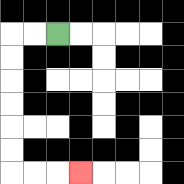{'start': '[2, 1]', 'end': '[3, 7]', 'path_directions': 'L,L,D,D,D,D,D,D,R,R,R', 'path_coordinates': '[[2, 1], [1, 1], [0, 1], [0, 2], [0, 3], [0, 4], [0, 5], [0, 6], [0, 7], [1, 7], [2, 7], [3, 7]]'}